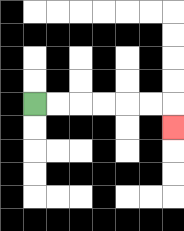{'start': '[1, 4]', 'end': '[7, 5]', 'path_directions': 'R,R,R,R,R,R,D', 'path_coordinates': '[[1, 4], [2, 4], [3, 4], [4, 4], [5, 4], [6, 4], [7, 4], [7, 5]]'}